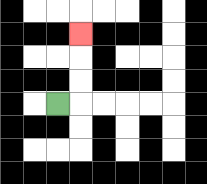{'start': '[2, 4]', 'end': '[3, 1]', 'path_directions': 'R,U,U,U', 'path_coordinates': '[[2, 4], [3, 4], [3, 3], [3, 2], [3, 1]]'}